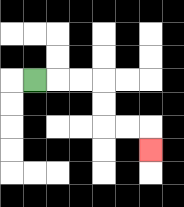{'start': '[1, 3]', 'end': '[6, 6]', 'path_directions': 'R,R,R,D,D,R,R,D', 'path_coordinates': '[[1, 3], [2, 3], [3, 3], [4, 3], [4, 4], [4, 5], [5, 5], [6, 5], [6, 6]]'}